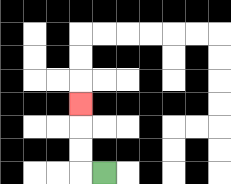{'start': '[4, 7]', 'end': '[3, 4]', 'path_directions': 'L,U,U,U', 'path_coordinates': '[[4, 7], [3, 7], [3, 6], [3, 5], [3, 4]]'}